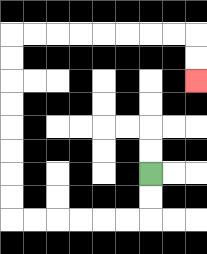{'start': '[6, 7]', 'end': '[8, 3]', 'path_directions': 'D,D,L,L,L,L,L,L,U,U,U,U,U,U,U,U,R,R,R,R,R,R,R,R,D,D', 'path_coordinates': '[[6, 7], [6, 8], [6, 9], [5, 9], [4, 9], [3, 9], [2, 9], [1, 9], [0, 9], [0, 8], [0, 7], [0, 6], [0, 5], [0, 4], [0, 3], [0, 2], [0, 1], [1, 1], [2, 1], [3, 1], [4, 1], [5, 1], [6, 1], [7, 1], [8, 1], [8, 2], [8, 3]]'}